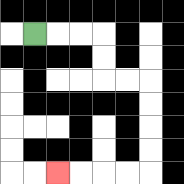{'start': '[1, 1]', 'end': '[2, 7]', 'path_directions': 'R,R,R,D,D,R,R,D,D,D,D,L,L,L,L', 'path_coordinates': '[[1, 1], [2, 1], [3, 1], [4, 1], [4, 2], [4, 3], [5, 3], [6, 3], [6, 4], [6, 5], [6, 6], [6, 7], [5, 7], [4, 7], [3, 7], [2, 7]]'}